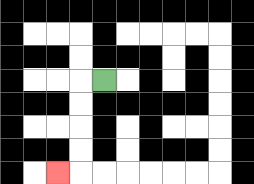{'start': '[4, 3]', 'end': '[2, 7]', 'path_directions': 'L,D,D,D,D,L', 'path_coordinates': '[[4, 3], [3, 3], [3, 4], [3, 5], [3, 6], [3, 7], [2, 7]]'}